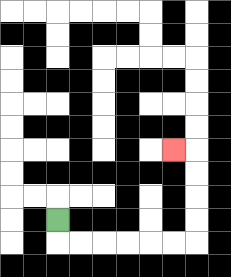{'start': '[2, 9]', 'end': '[7, 6]', 'path_directions': 'D,R,R,R,R,R,R,U,U,U,U,L', 'path_coordinates': '[[2, 9], [2, 10], [3, 10], [4, 10], [5, 10], [6, 10], [7, 10], [8, 10], [8, 9], [8, 8], [8, 7], [8, 6], [7, 6]]'}